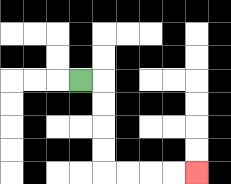{'start': '[3, 3]', 'end': '[8, 7]', 'path_directions': 'R,D,D,D,D,R,R,R,R', 'path_coordinates': '[[3, 3], [4, 3], [4, 4], [4, 5], [4, 6], [4, 7], [5, 7], [6, 7], [7, 7], [8, 7]]'}